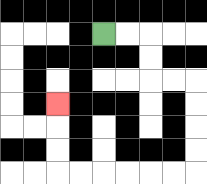{'start': '[4, 1]', 'end': '[2, 4]', 'path_directions': 'R,R,D,D,R,R,D,D,D,D,L,L,L,L,L,L,U,U,U', 'path_coordinates': '[[4, 1], [5, 1], [6, 1], [6, 2], [6, 3], [7, 3], [8, 3], [8, 4], [8, 5], [8, 6], [8, 7], [7, 7], [6, 7], [5, 7], [4, 7], [3, 7], [2, 7], [2, 6], [2, 5], [2, 4]]'}